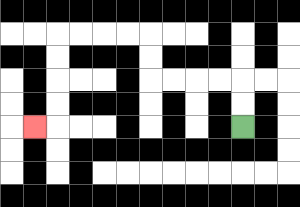{'start': '[10, 5]', 'end': '[1, 5]', 'path_directions': 'U,U,L,L,L,L,U,U,L,L,L,L,D,D,D,D,L', 'path_coordinates': '[[10, 5], [10, 4], [10, 3], [9, 3], [8, 3], [7, 3], [6, 3], [6, 2], [6, 1], [5, 1], [4, 1], [3, 1], [2, 1], [2, 2], [2, 3], [2, 4], [2, 5], [1, 5]]'}